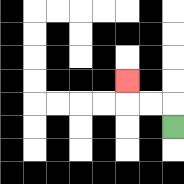{'start': '[7, 5]', 'end': '[5, 3]', 'path_directions': 'U,L,L,U', 'path_coordinates': '[[7, 5], [7, 4], [6, 4], [5, 4], [5, 3]]'}